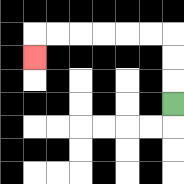{'start': '[7, 4]', 'end': '[1, 2]', 'path_directions': 'U,U,U,L,L,L,L,L,L,D', 'path_coordinates': '[[7, 4], [7, 3], [7, 2], [7, 1], [6, 1], [5, 1], [4, 1], [3, 1], [2, 1], [1, 1], [1, 2]]'}